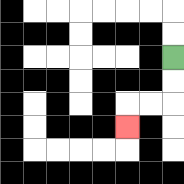{'start': '[7, 2]', 'end': '[5, 5]', 'path_directions': 'D,D,L,L,D', 'path_coordinates': '[[7, 2], [7, 3], [7, 4], [6, 4], [5, 4], [5, 5]]'}